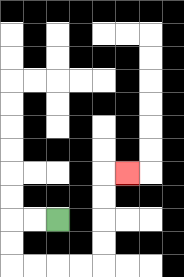{'start': '[2, 9]', 'end': '[5, 7]', 'path_directions': 'L,L,D,D,R,R,R,R,U,U,U,U,R', 'path_coordinates': '[[2, 9], [1, 9], [0, 9], [0, 10], [0, 11], [1, 11], [2, 11], [3, 11], [4, 11], [4, 10], [4, 9], [4, 8], [4, 7], [5, 7]]'}